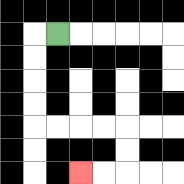{'start': '[2, 1]', 'end': '[3, 7]', 'path_directions': 'L,D,D,D,D,R,R,R,R,D,D,L,L', 'path_coordinates': '[[2, 1], [1, 1], [1, 2], [1, 3], [1, 4], [1, 5], [2, 5], [3, 5], [4, 5], [5, 5], [5, 6], [5, 7], [4, 7], [3, 7]]'}